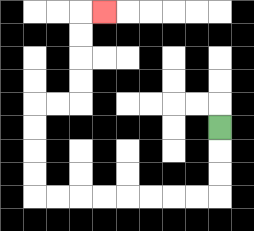{'start': '[9, 5]', 'end': '[4, 0]', 'path_directions': 'D,D,D,L,L,L,L,L,L,L,L,U,U,U,U,R,R,U,U,U,U,R', 'path_coordinates': '[[9, 5], [9, 6], [9, 7], [9, 8], [8, 8], [7, 8], [6, 8], [5, 8], [4, 8], [3, 8], [2, 8], [1, 8], [1, 7], [1, 6], [1, 5], [1, 4], [2, 4], [3, 4], [3, 3], [3, 2], [3, 1], [3, 0], [4, 0]]'}